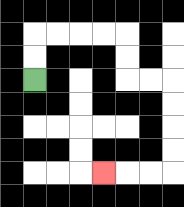{'start': '[1, 3]', 'end': '[4, 7]', 'path_directions': 'U,U,R,R,R,R,D,D,R,R,D,D,D,D,L,L,L', 'path_coordinates': '[[1, 3], [1, 2], [1, 1], [2, 1], [3, 1], [4, 1], [5, 1], [5, 2], [5, 3], [6, 3], [7, 3], [7, 4], [7, 5], [7, 6], [7, 7], [6, 7], [5, 7], [4, 7]]'}